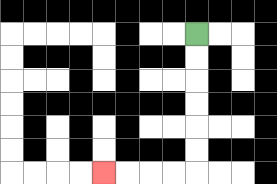{'start': '[8, 1]', 'end': '[4, 7]', 'path_directions': 'D,D,D,D,D,D,L,L,L,L', 'path_coordinates': '[[8, 1], [8, 2], [8, 3], [8, 4], [8, 5], [8, 6], [8, 7], [7, 7], [6, 7], [5, 7], [4, 7]]'}